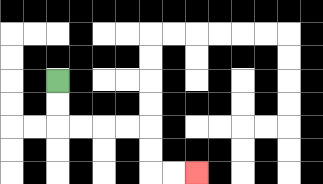{'start': '[2, 3]', 'end': '[8, 7]', 'path_directions': 'D,D,R,R,R,R,D,D,R,R', 'path_coordinates': '[[2, 3], [2, 4], [2, 5], [3, 5], [4, 5], [5, 5], [6, 5], [6, 6], [6, 7], [7, 7], [8, 7]]'}